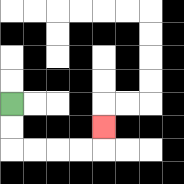{'start': '[0, 4]', 'end': '[4, 5]', 'path_directions': 'D,D,R,R,R,R,U', 'path_coordinates': '[[0, 4], [0, 5], [0, 6], [1, 6], [2, 6], [3, 6], [4, 6], [4, 5]]'}